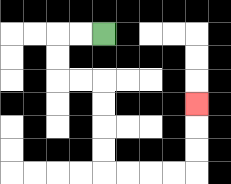{'start': '[4, 1]', 'end': '[8, 4]', 'path_directions': 'L,L,D,D,R,R,D,D,D,D,R,R,R,R,U,U,U', 'path_coordinates': '[[4, 1], [3, 1], [2, 1], [2, 2], [2, 3], [3, 3], [4, 3], [4, 4], [4, 5], [4, 6], [4, 7], [5, 7], [6, 7], [7, 7], [8, 7], [8, 6], [8, 5], [8, 4]]'}